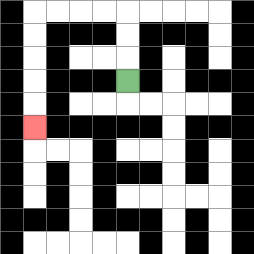{'start': '[5, 3]', 'end': '[1, 5]', 'path_directions': 'U,U,U,L,L,L,L,D,D,D,D,D', 'path_coordinates': '[[5, 3], [5, 2], [5, 1], [5, 0], [4, 0], [3, 0], [2, 0], [1, 0], [1, 1], [1, 2], [1, 3], [1, 4], [1, 5]]'}